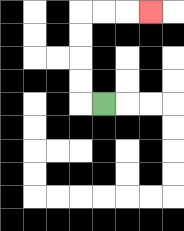{'start': '[4, 4]', 'end': '[6, 0]', 'path_directions': 'L,U,U,U,U,R,R,R', 'path_coordinates': '[[4, 4], [3, 4], [3, 3], [3, 2], [3, 1], [3, 0], [4, 0], [5, 0], [6, 0]]'}